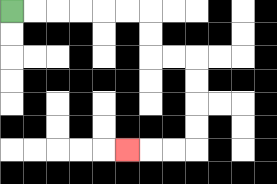{'start': '[0, 0]', 'end': '[5, 6]', 'path_directions': 'R,R,R,R,R,R,D,D,R,R,D,D,D,D,L,L,L', 'path_coordinates': '[[0, 0], [1, 0], [2, 0], [3, 0], [4, 0], [5, 0], [6, 0], [6, 1], [6, 2], [7, 2], [8, 2], [8, 3], [8, 4], [8, 5], [8, 6], [7, 6], [6, 6], [5, 6]]'}